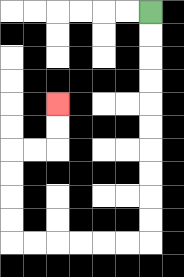{'start': '[6, 0]', 'end': '[2, 4]', 'path_directions': 'D,D,D,D,D,D,D,D,D,D,L,L,L,L,L,L,U,U,U,U,R,R,U,U', 'path_coordinates': '[[6, 0], [6, 1], [6, 2], [6, 3], [6, 4], [6, 5], [6, 6], [6, 7], [6, 8], [6, 9], [6, 10], [5, 10], [4, 10], [3, 10], [2, 10], [1, 10], [0, 10], [0, 9], [0, 8], [0, 7], [0, 6], [1, 6], [2, 6], [2, 5], [2, 4]]'}